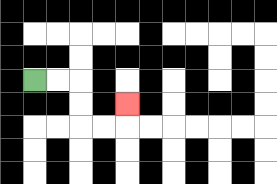{'start': '[1, 3]', 'end': '[5, 4]', 'path_directions': 'R,R,D,D,R,R,U', 'path_coordinates': '[[1, 3], [2, 3], [3, 3], [3, 4], [3, 5], [4, 5], [5, 5], [5, 4]]'}